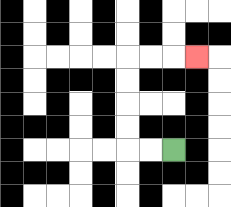{'start': '[7, 6]', 'end': '[8, 2]', 'path_directions': 'L,L,U,U,U,U,R,R,R', 'path_coordinates': '[[7, 6], [6, 6], [5, 6], [5, 5], [5, 4], [5, 3], [5, 2], [6, 2], [7, 2], [8, 2]]'}